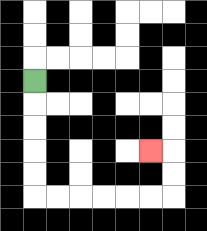{'start': '[1, 3]', 'end': '[6, 6]', 'path_directions': 'D,D,D,D,D,R,R,R,R,R,R,U,U,L', 'path_coordinates': '[[1, 3], [1, 4], [1, 5], [1, 6], [1, 7], [1, 8], [2, 8], [3, 8], [4, 8], [5, 8], [6, 8], [7, 8], [7, 7], [7, 6], [6, 6]]'}